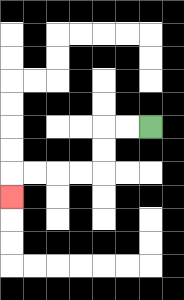{'start': '[6, 5]', 'end': '[0, 8]', 'path_directions': 'L,L,D,D,L,L,L,L,D', 'path_coordinates': '[[6, 5], [5, 5], [4, 5], [4, 6], [4, 7], [3, 7], [2, 7], [1, 7], [0, 7], [0, 8]]'}